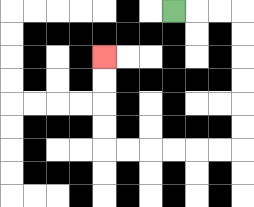{'start': '[7, 0]', 'end': '[4, 2]', 'path_directions': 'R,R,R,D,D,D,D,D,D,L,L,L,L,L,L,U,U,U,U', 'path_coordinates': '[[7, 0], [8, 0], [9, 0], [10, 0], [10, 1], [10, 2], [10, 3], [10, 4], [10, 5], [10, 6], [9, 6], [8, 6], [7, 6], [6, 6], [5, 6], [4, 6], [4, 5], [4, 4], [4, 3], [4, 2]]'}